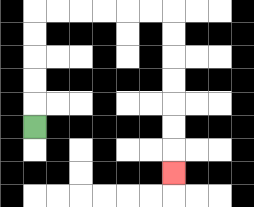{'start': '[1, 5]', 'end': '[7, 7]', 'path_directions': 'U,U,U,U,U,R,R,R,R,R,R,D,D,D,D,D,D,D', 'path_coordinates': '[[1, 5], [1, 4], [1, 3], [1, 2], [1, 1], [1, 0], [2, 0], [3, 0], [4, 0], [5, 0], [6, 0], [7, 0], [7, 1], [7, 2], [7, 3], [7, 4], [7, 5], [7, 6], [7, 7]]'}